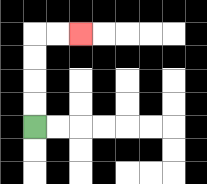{'start': '[1, 5]', 'end': '[3, 1]', 'path_directions': 'U,U,U,U,R,R', 'path_coordinates': '[[1, 5], [1, 4], [1, 3], [1, 2], [1, 1], [2, 1], [3, 1]]'}